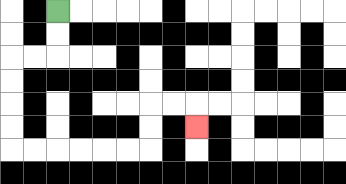{'start': '[2, 0]', 'end': '[8, 5]', 'path_directions': 'D,D,L,L,D,D,D,D,R,R,R,R,R,R,U,U,R,R,D', 'path_coordinates': '[[2, 0], [2, 1], [2, 2], [1, 2], [0, 2], [0, 3], [0, 4], [0, 5], [0, 6], [1, 6], [2, 6], [3, 6], [4, 6], [5, 6], [6, 6], [6, 5], [6, 4], [7, 4], [8, 4], [8, 5]]'}